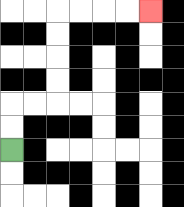{'start': '[0, 6]', 'end': '[6, 0]', 'path_directions': 'U,U,R,R,U,U,U,U,R,R,R,R', 'path_coordinates': '[[0, 6], [0, 5], [0, 4], [1, 4], [2, 4], [2, 3], [2, 2], [2, 1], [2, 0], [3, 0], [4, 0], [5, 0], [6, 0]]'}